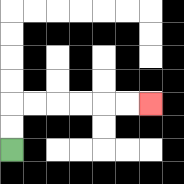{'start': '[0, 6]', 'end': '[6, 4]', 'path_directions': 'U,U,R,R,R,R,R,R', 'path_coordinates': '[[0, 6], [0, 5], [0, 4], [1, 4], [2, 4], [3, 4], [4, 4], [5, 4], [6, 4]]'}